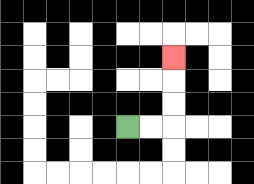{'start': '[5, 5]', 'end': '[7, 2]', 'path_directions': 'R,R,U,U,U', 'path_coordinates': '[[5, 5], [6, 5], [7, 5], [7, 4], [7, 3], [7, 2]]'}